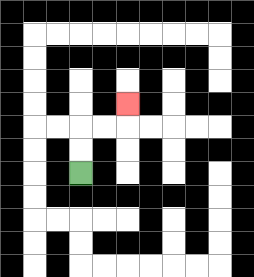{'start': '[3, 7]', 'end': '[5, 4]', 'path_directions': 'U,U,R,R,U', 'path_coordinates': '[[3, 7], [3, 6], [3, 5], [4, 5], [5, 5], [5, 4]]'}